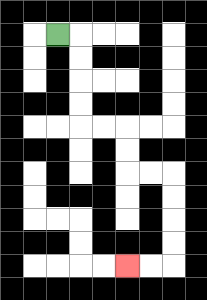{'start': '[2, 1]', 'end': '[5, 11]', 'path_directions': 'R,D,D,D,D,R,R,D,D,R,R,D,D,D,D,L,L', 'path_coordinates': '[[2, 1], [3, 1], [3, 2], [3, 3], [3, 4], [3, 5], [4, 5], [5, 5], [5, 6], [5, 7], [6, 7], [7, 7], [7, 8], [7, 9], [7, 10], [7, 11], [6, 11], [5, 11]]'}